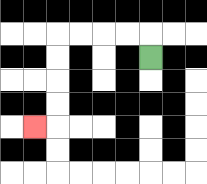{'start': '[6, 2]', 'end': '[1, 5]', 'path_directions': 'U,L,L,L,L,D,D,D,D,L', 'path_coordinates': '[[6, 2], [6, 1], [5, 1], [4, 1], [3, 1], [2, 1], [2, 2], [2, 3], [2, 4], [2, 5], [1, 5]]'}